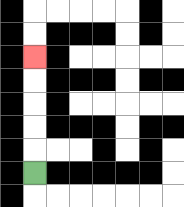{'start': '[1, 7]', 'end': '[1, 2]', 'path_directions': 'U,U,U,U,U', 'path_coordinates': '[[1, 7], [1, 6], [1, 5], [1, 4], [1, 3], [1, 2]]'}